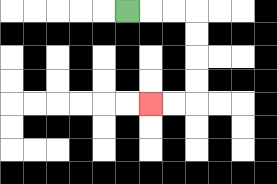{'start': '[5, 0]', 'end': '[6, 4]', 'path_directions': 'R,R,R,D,D,D,D,L,L', 'path_coordinates': '[[5, 0], [6, 0], [7, 0], [8, 0], [8, 1], [8, 2], [8, 3], [8, 4], [7, 4], [6, 4]]'}